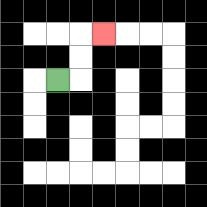{'start': '[2, 3]', 'end': '[4, 1]', 'path_directions': 'R,U,U,R', 'path_coordinates': '[[2, 3], [3, 3], [3, 2], [3, 1], [4, 1]]'}